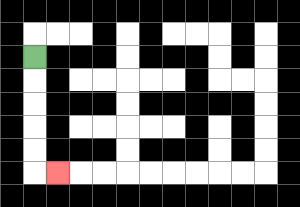{'start': '[1, 2]', 'end': '[2, 7]', 'path_directions': 'D,D,D,D,D,R', 'path_coordinates': '[[1, 2], [1, 3], [1, 4], [1, 5], [1, 6], [1, 7], [2, 7]]'}